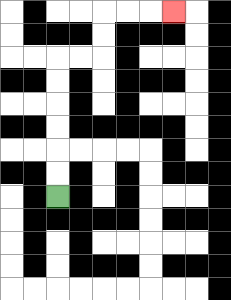{'start': '[2, 8]', 'end': '[7, 0]', 'path_directions': 'U,U,U,U,U,U,R,R,U,U,R,R,R', 'path_coordinates': '[[2, 8], [2, 7], [2, 6], [2, 5], [2, 4], [2, 3], [2, 2], [3, 2], [4, 2], [4, 1], [4, 0], [5, 0], [6, 0], [7, 0]]'}